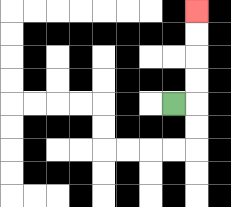{'start': '[7, 4]', 'end': '[8, 0]', 'path_directions': 'R,U,U,U,U', 'path_coordinates': '[[7, 4], [8, 4], [8, 3], [8, 2], [8, 1], [8, 0]]'}